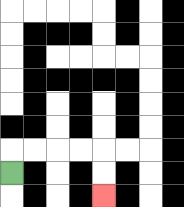{'start': '[0, 7]', 'end': '[4, 8]', 'path_directions': 'U,R,R,R,R,D,D', 'path_coordinates': '[[0, 7], [0, 6], [1, 6], [2, 6], [3, 6], [4, 6], [4, 7], [4, 8]]'}